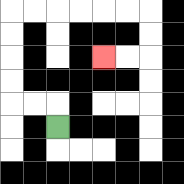{'start': '[2, 5]', 'end': '[4, 2]', 'path_directions': 'U,L,L,U,U,U,U,R,R,R,R,R,R,D,D,L,L', 'path_coordinates': '[[2, 5], [2, 4], [1, 4], [0, 4], [0, 3], [0, 2], [0, 1], [0, 0], [1, 0], [2, 0], [3, 0], [4, 0], [5, 0], [6, 0], [6, 1], [6, 2], [5, 2], [4, 2]]'}